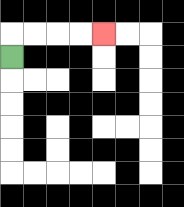{'start': '[0, 2]', 'end': '[4, 1]', 'path_directions': 'U,R,R,R,R', 'path_coordinates': '[[0, 2], [0, 1], [1, 1], [2, 1], [3, 1], [4, 1]]'}